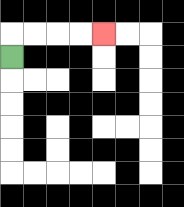{'start': '[0, 2]', 'end': '[4, 1]', 'path_directions': 'U,R,R,R,R', 'path_coordinates': '[[0, 2], [0, 1], [1, 1], [2, 1], [3, 1], [4, 1]]'}